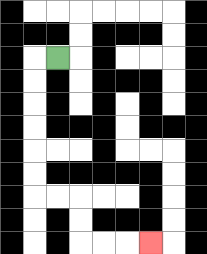{'start': '[2, 2]', 'end': '[6, 10]', 'path_directions': 'L,D,D,D,D,D,D,R,R,D,D,R,R,R', 'path_coordinates': '[[2, 2], [1, 2], [1, 3], [1, 4], [1, 5], [1, 6], [1, 7], [1, 8], [2, 8], [3, 8], [3, 9], [3, 10], [4, 10], [5, 10], [6, 10]]'}